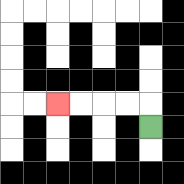{'start': '[6, 5]', 'end': '[2, 4]', 'path_directions': 'U,L,L,L,L', 'path_coordinates': '[[6, 5], [6, 4], [5, 4], [4, 4], [3, 4], [2, 4]]'}